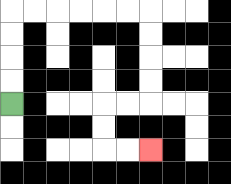{'start': '[0, 4]', 'end': '[6, 6]', 'path_directions': 'U,U,U,U,R,R,R,R,R,R,D,D,D,D,L,L,D,D,R,R', 'path_coordinates': '[[0, 4], [0, 3], [0, 2], [0, 1], [0, 0], [1, 0], [2, 0], [3, 0], [4, 0], [5, 0], [6, 0], [6, 1], [6, 2], [6, 3], [6, 4], [5, 4], [4, 4], [4, 5], [4, 6], [5, 6], [6, 6]]'}